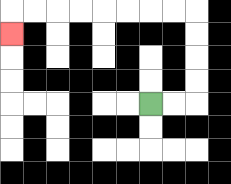{'start': '[6, 4]', 'end': '[0, 1]', 'path_directions': 'R,R,U,U,U,U,L,L,L,L,L,L,L,L,D', 'path_coordinates': '[[6, 4], [7, 4], [8, 4], [8, 3], [8, 2], [8, 1], [8, 0], [7, 0], [6, 0], [5, 0], [4, 0], [3, 0], [2, 0], [1, 0], [0, 0], [0, 1]]'}